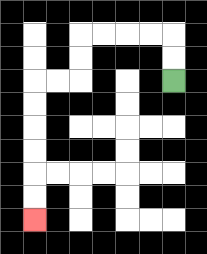{'start': '[7, 3]', 'end': '[1, 9]', 'path_directions': 'U,U,L,L,L,L,D,D,L,L,D,D,D,D,D,D', 'path_coordinates': '[[7, 3], [7, 2], [7, 1], [6, 1], [5, 1], [4, 1], [3, 1], [3, 2], [3, 3], [2, 3], [1, 3], [1, 4], [1, 5], [1, 6], [1, 7], [1, 8], [1, 9]]'}